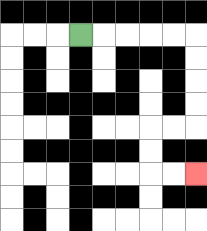{'start': '[3, 1]', 'end': '[8, 7]', 'path_directions': 'R,R,R,R,R,D,D,D,D,L,L,D,D,R,R', 'path_coordinates': '[[3, 1], [4, 1], [5, 1], [6, 1], [7, 1], [8, 1], [8, 2], [8, 3], [8, 4], [8, 5], [7, 5], [6, 5], [6, 6], [6, 7], [7, 7], [8, 7]]'}